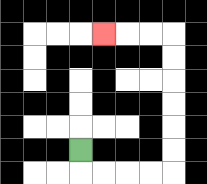{'start': '[3, 6]', 'end': '[4, 1]', 'path_directions': 'D,R,R,R,R,U,U,U,U,U,U,L,L,L', 'path_coordinates': '[[3, 6], [3, 7], [4, 7], [5, 7], [6, 7], [7, 7], [7, 6], [7, 5], [7, 4], [7, 3], [7, 2], [7, 1], [6, 1], [5, 1], [4, 1]]'}